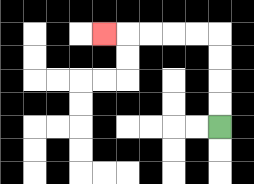{'start': '[9, 5]', 'end': '[4, 1]', 'path_directions': 'U,U,U,U,L,L,L,L,L', 'path_coordinates': '[[9, 5], [9, 4], [9, 3], [9, 2], [9, 1], [8, 1], [7, 1], [6, 1], [5, 1], [4, 1]]'}